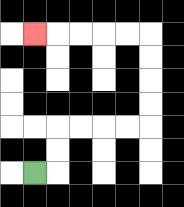{'start': '[1, 7]', 'end': '[1, 1]', 'path_directions': 'R,U,U,R,R,R,R,U,U,U,U,L,L,L,L,L', 'path_coordinates': '[[1, 7], [2, 7], [2, 6], [2, 5], [3, 5], [4, 5], [5, 5], [6, 5], [6, 4], [6, 3], [6, 2], [6, 1], [5, 1], [4, 1], [3, 1], [2, 1], [1, 1]]'}